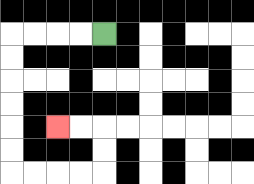{'start': '[4, 1]', 'end': '[2, 5]', 'path_directions': 'L,L,L,L,D,D,D,D,D,D,R,R,R,R,U,U,L,L', 'path_coordinates': '[[4, 1], [3, 1], [2, 1], [1, 1], [0, 1], [0, 2], [0, 3], [0, 4], [0, 5], [0, 6], [0, 7], [1, 7], [2, 7], [3, 7], [4, 7], [4, 6], [4, 5], [3, 5], [2, 5]]'}